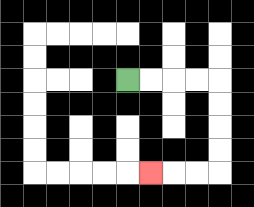{'start': '[5, 3]', 'end': '[6, 7]', 'path_directions': 'R,R,R,R,D,D,D,D,L,L,L', 'path_coordinates': '[[5, 3], [6, 3], [7, 3], [8, 3], [9, 3], [9, 4], [9, 5], [9, 6], [9, 7], [8, 7], [7, 7], [6, 7]]'}